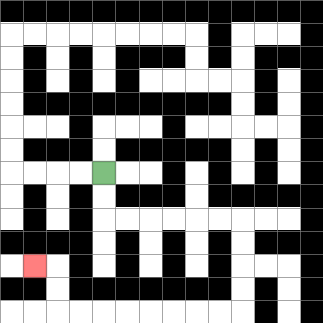{'start': '[4, 7]', 'end': '[1, 11]', 'path_directions': 'D,D,R,R,R,R,R,R,D,D,D,D,L,L,L,L,L,L,L,L,U,U,L', 'path_coordinates': '[[4, 7], [4, 8], [4, 9], [5, 9], [6, 9], [7, 9], [8, 9], [9, 9], [10, 9], [10, 10], [10, 11], [10, 12], [10, 13], [9, 13], [8, 13], [7, 13], [6, 13], [5, 13], [4, 13], [3, 13], [2, 13], [2, 12], [2, 11], [1, 11]]'}